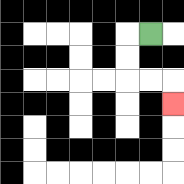{'start': '[6, 1]', 'end': '[7, 4]', 'path_directions': 'L,D,D,R,R,D', 'path_coordinates': '[[6, 1], [5, 1], [5, 2], [5, 3], [6, 3], [7, 3], [7, 4]]'}